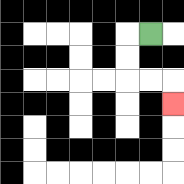{'start': '[6, 1]', 'end': '[7, 4]', 'path_directions': 'L,D,D,R,R,D', 'path_coordinates': '[[6, 1], [5, 1], [5, 2], [5, 3], [6, 3], [7, 3], [7, 4]]'}